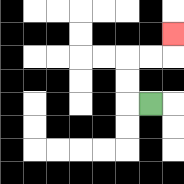{'start': '[6, 4]', 'end': '[7, 1]', 'path_directions': 'L,U,U,R,R,U', 'path_coordinates': '[[6, 4], [5, 4], [5, 3], [5, 2], [6, 2], [7, 2], [7, 1]]'}